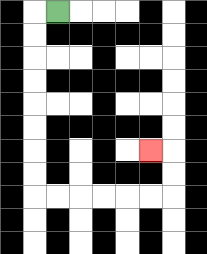{'start': '[2, 0]', 'end': '[6, 6]', 'path_directions': 'L,D,D,D,D,D,D,D,D,R,R,R,R,R,R,U,U,L', 'path_coordinates': '[[2, 0], [1, 0], [1, 1], [1, 2], [1, 3], [1, 4], [1, 5], [1, 6], [1, 7], [1, 8], [2, 8], [3, 8], [4, 8], [5, 8], [6, 8], [7, 8], [7, 7], [7, 6], [6, 6]]'}